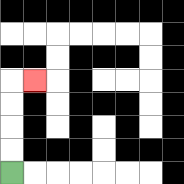{'start': '[0, 7]', 'end': '[1, 3]', 'path_directions': 'U,U,U,U,R', 'path_coordinates': '[[0, 7], [0, 6], [0, 5], [0, 4], [0, 3], [1, 3]]'}